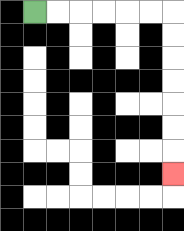{'start': '[1, 0]', 'end': '[7, 7]', 'path_directions': 'R,R,R,R,R,R,D,D,D,D,D,D,D', 'path_coordinates': '[[1, 0], [2, 0], [3, 0], [4, 0], [5, 0], [6, 0], [7, 0], [7, 1], [7, 2], [7, 3], [7, 4], [7, 5], [7, 6], [7, 7]]'}